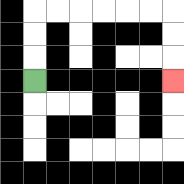{'start': '[1, 3]', 'end': '[7, 3]', 'path_directions': 'U,U,U,R,R,R,R,R,R,D,D,D', 'path_coordinates': '[[1, 3], [1, 2], [1, 1], [1, 0], [2, 0], [3, 0], [4, 0], [5, 0], [6, 0], [7, 0], [7, 1], [7, 2], [7, 3]]'}